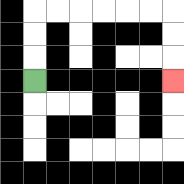{'start': '[1, 3]', 'end': '[7, 3]', 'path_directions': 'U,U,U,R,R,R,R,R,R,D,D,D', 'path_coordinates': '[[1, 3], [1, 2], [1, 1], [1, 0], [2, 0], [3, 0], [4, 0], [5, 0], [6, 0], [7, 0], [7, 1], [7, 2], [7, 3]]'}